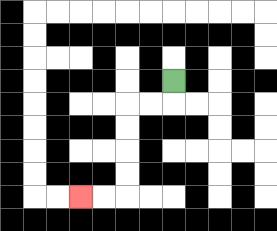{'start': '[7, 3]', 'end': '[3, 8]', 'path_directions': 'D,L,L,D,D,D,D,L,L', 'path_coordinates': '[[7, 3], [7, 4], [6, 4], [5, 4], [5, 5], [5, 6], [5, 7], [5, 8], [4, 8], [3, 8]]'}